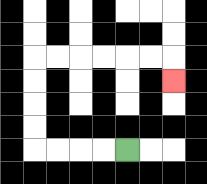{'start': '[5, 6]', 'end': '[7, 3]', 'path_directions': 'L,L,L,L,U,U,U,U,R,R,R,R,R,R,D', 'path_coordinates': '[[5, 6], [4, 6], [3, 6], [2, 6], [1, 6], [1, 5], [1, 4], [1, 3], [1, 2], [2, 2], [3, 2], [4, 2], [5, 2], [6, 2], [7, 2], [7, 3]]'}